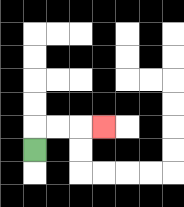{'start': '[1, 6]', 'end': '[4, 5]', 'path_directions': 'U,R,R,R', 'path_coordinates': '[[1, 6], [1, 5], [2, 5], [3, 5], [4, 5]]'}